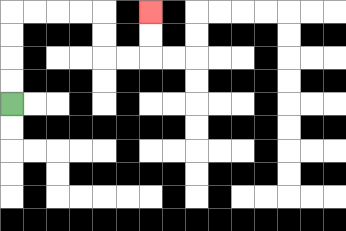{'start': '[0, 4]', 'end': '[6, 0]', 'path_directions': 'U,U,U,U,R,R,R,R,D,D,R,R,U,U', 'path_coordinates': '[[0, 4], [0, 3], [0, 2], [0, 1], [0, 0], [1, 0], [2, 0], [3, 0], [4, 0], [4, 1], [4, 2], [5, 2], [6, 2], [6, 1], [6, 0]]'}